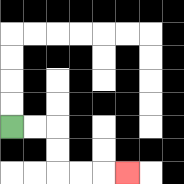{'start': '[0, 5]', 'end': '[5, 7]', 'path_directions': 'R,R,D,D,R,R,R', 'path_coordinates': '[[0, 5], [1, 5], [2, 5], [2, 6], [2, 7], [3, 7], [4, 7], [5, 7]]'}